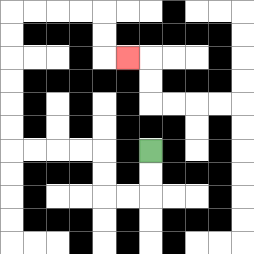{'start': '[6, 6]', 'end': '[5, 2]', 'path_directions': 'D,D,L,L,U,U,L,L,L,L,U,U,U,U,U,U,R,R,R,R,D,D,R', 'path_coordinates': '[[6, 6], [6, 7], [6, 8], [5, 8], [4, 8], [4, 7], [4, 6], [3, 6], [2, 6], [1, 6], [0, 6], [0, 5], [0, 4], [0, 3], [0, 2], [0, 1], [0, 0], [1, 0], [2, 0], [3, 0], [4, 0], [4, 1], [4, 2], [5, 2]]'}